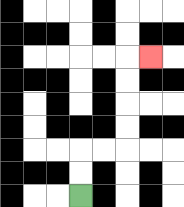{'start': '[3, 8]', 'end': '[6, 2]', 'path_directions': 'U,U,R,R,U,U,U,U,R', 'path_coordinates': '[[3, 8], [3, 7], [3, 6], [4, 6], [5, 6], [5, 5], [5, 4], [5, 3], [5, 2], [6, 2]]'}